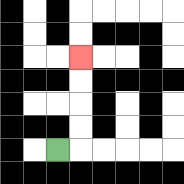{'start': '[2, 6]', 'end': '[3, 2]', 'path_directions': 'R,U,U,U,U', 'path_coordinates': '[[2, 6], [3, 6], [3, 5], [3, 4], [3, 3], [3, 2]]'}